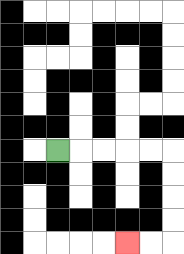{'start': '[2, 6]', 'end': '[5, 10]', 'path_directions': 'R,R,R,R,R,D,D,D,D,L,L', 'path_coordinates': '[[2, 6], [3, 6], [4, 6], [5, 6], [6, 6], [7, 6], [7, 7], [7, 8], [7, 9], [7, 10], [6, 10], [5, 10]]'}